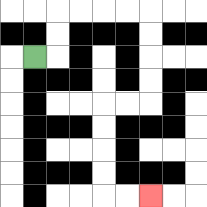{'start': '[1, 2]', 'end': '[6, 8]', 'path_directions': 'R,U,U,R,R,R,R,D,D,D,D,L,L,D,D,D,D,R,R', 'path_coordinates': '[[1, 2], [2, 2], [2, 1], [2, 0], [3, 0], [4, 0], [5, 0], [6, 0], [6, 1], [6, 2], [6, 3], [6, 4], [5, 4], [4, 4], [4, 5], [4, 6], [4, 7], [4, 8], [5, 8], [6, 8]]'}